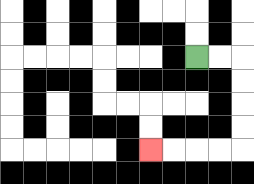{'start': '[8, 2]', 'end': '[6, 6]', 'path_directions': 'R,R,D,D,D,D,L,L,L,L', 'path_coordinates': '[[8, 2], [9, 2], [10, 2], [10, 3], [10, 4], [10, 5], [10, 6], [9, 6], [8, 6], [7, 6], [6, 6]]'}